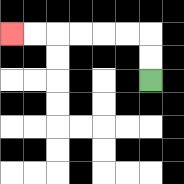{'start': '[6, 3]', 'end': '[0, 1]', 'path_directions': 'U,U,L,L,L,L,L,L', 'path_coordinates': '[[6, 3], [6, 2], [6, 1], [5, 1], [4, 1], [3, 1], [2, 1], [1, 1], [0, 1]]'}